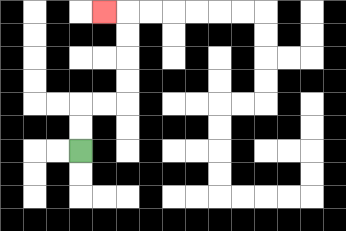{'start': '[3, 6]', 'end': '[4, 0]', 'path_directions': 'U,U,R,R,U,U,U,U,L', 'path_coordinates': '[[3, 6], [3, 5], [3, 4], [4, 4], [5, 4], [5, 3], [5, 2], [5, 1], [5, 0], [4, 0]]'}